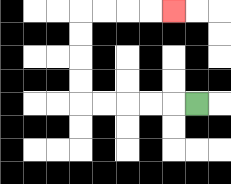{'start': '[8, 4]', 'end': '[7, 0]', 'path_directions': 'L,L,L,L,L,U,U,U,U,R,R,R,R', 'path_coordinates': '[[8, 4], [7, 4], [6, 4], [5, 4], [4, 4], [3, 4], [3, 3], [3, 2], [3, 1], [3, 0], [4, 0], [5, 0], [6, 0], [7, 0]]'}